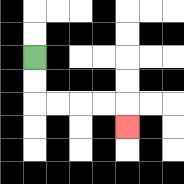{'start': '[1, 2]', 'end': '[5, 5]', 'path_directions': 'D,D,R,R,R,R,D', 'path_coordinates': '[[1, 2], [1, 3], [1, 4], [2, 4], [3, 4], [4, 4], [5, 4], [5, 5]]'}